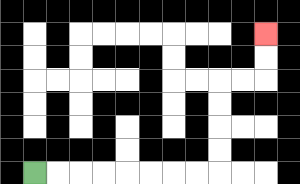{'start': '[1, 7]', 'end': '[11, 1]', 'path_directions': 'R,R,R,R,R,R,R,R,U,U,U,U,R,R,U,U', 'path_coordinates': '[[1, 7], [2, 7], [3, 7], [4, 7], [5, 7], [6, 7], [7, 7], [8, 7], [9, 7], [9, 6], [9, 5], [9, 4], [9, 3], [10, 3], [11, 3], [11, 2], [11, 1]]'}